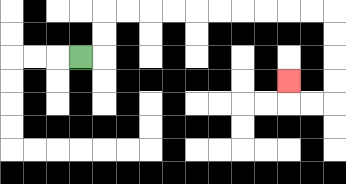{'start': '[3, 2]', 'end': '[12, 3]', 'path_directions': 'R,U,U,R,R,R,R,R,R,R,R,R,R,D,D,D,D,L,L,U', 'path_coordinates': '[[3, 2], [4, 2], [4, 1], [4, 0], [5, 0], [6, 0], [7, 0], [8, 0], [9, 0], [10, 0], [11, 0], [12, 0], [13, 0], [14, 0], [14, 1], [14, 2], [14, 3], [14, 4], [13, 4], [12, 4], [12, 3]]'}